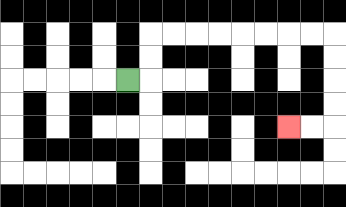{'start': '[5, 3]', 'end': '[12, 5]', 'path_directions': 'R,U,U,R,R,R,R,R,R,R,R,D,D,D,D,L,L', 'path_coordinates': '[[5, 3], [6, 3], [6, 2], [6, 1], [7, 1], [8, 1], [9, 1], [10, 1], [11, 1], [12, 1], [13, 1], [14, 1], [14, 2], [14, 3], [14, 4], [14, 5], [13, 5], [12, 5]]'}